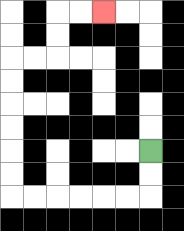{'start': '[6, 6]', 'end': '[4, 0]', 'path_directions': 'D,D,L,L,L,L,L,L,U,U,U,U,U,U,R,R,U,U,R,R', 'path_coordinates': '[[6, 6], [6, 7], [6, 8], [5, 8], [4, 8], [3, 8], [2, 8], [1, 8], [0, 8], [0, 7], [0, 6], [0, 5], [0, 4], [0, 3], [0, 2], [1, 2], [2, 2], [2, 1], [2, 0], [3, 0], [4, 0]]'}